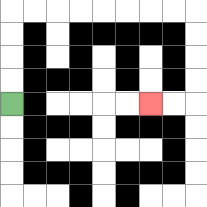{'start': '[0, 4]', 'end': '[6, 4]', 'path_directions': 'U,U,U,U,R,R,R,R,R,R,R,R,D,D,D,D,L,L', 'path_coordinates': '[[0, 4], [0, 3], [0, 2], [0, 1], [0, 0], [1, 0], [2, 0], [3, 0], [4, 0], [5, 0], [6, 0], [7, 0], [8, 0], [8, 1], [8, 2], [8, 3], [8, 4], [7, 4], [6, 4]]'}